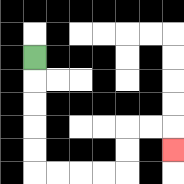{'start': '[1, 2]', 'end': '[7, 6]', 'path_directions': 'D,D,D,D,D,R,R,R,R,U,U,R,R,D', 'path_coordinates': '[[1, 2], [1, 3], [1, 4], [1, 5], [1, 6], [1, 7], [2, 7], [3, 7], [4, 7], [5, 7], [5, 6], [5, 5], [6, 5], [7, 5], [7, 6]]'}